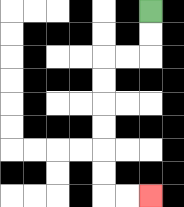{'start': '[6, 0]', 'end': '[6, 8]', 'path_directions': 'D,D,L,L,D,D,D,D,D,D,R,R', 'path_coordinates': '[[6, 0], [6, 1], [6, 2], [5, 2], [4, 2], [4, 3], [4, 4], [4, 5], [4, 6], [4, 7], [4, 8], [5, 8], [6, 8]]'}